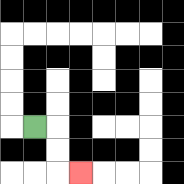{'start': '[1, 5]', 'end': '[3, 7]', 'path_directions': 'R,D,D,R', 'path_coordinates': '[[1, 5], [2, 5], [2, 6], [2, 7], [3, 7]]'}